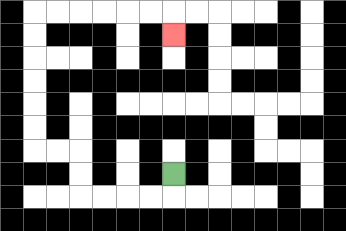{'start': '[7, 7]', 'end': '[7, 1]', 'path_directions': 'D,L,L,L,L,U,U,L,L,U,U,U,U,U,U,R,R,R,R,R,R,D', 'path_coordinates': '[[7, 7], [7, 8], [6, 8], [5, 8], [4, 8], [3, 8], [3, 7], [3, 6], [2, 6], [1, 6], [1, 5], [1, 4], [1, 3], [1, 2], [1, 1], [1, 0], [2, 0], [3, 0], [4, 0], [5, 0], [6, 0], [7, 0], [7, 1]]'}